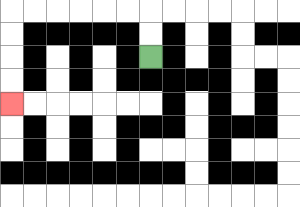{'start': '[6, 2]', 'end': '[0, 4]', 'path_directions': 'U,U,L,L,L,L,L,L,D,D,D,D', 'path_coordinates': '[[6, 2], [6, 1], [6, 0], [5, 0], [4, 0], [3, 0], [2, 0], [1, 0], [0, 0], [0, 1], [0, 2], [0, 3], [0, 4]]'}